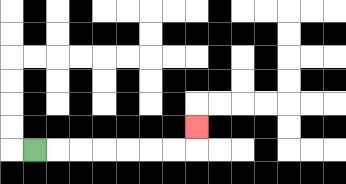{'start': '[1, 6]', 'end': '[8, 5]', 'path_directions': 'R,R,R,R,R,R,R,U', 'path_coordinates': '[[1, 6], [2, 6], [3, 6], [4, 6], [5, 6], [6, 6], [7, 6], [8, 6], [8, 5]]'}